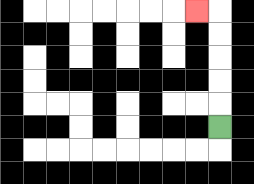{'start': '[9, 5]', 'end': '[8, 0]', 'path_directions': 'U,U,U,U,U,L', 'path_coordinates': '[[9, 5], [9, 4], [9, 3], [9, 2], [9, 1], [9, 0], [8, 0]]'}